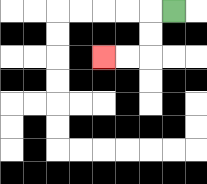{'start': '[7, 0]', 'end': '[4, 2]', 'path_directions': 'L,D,D,L,L', 'path_coordinates': '[[7, 0], [6, 0], [6, 1], [6, 2], [5, 2], [4, 2]]'}